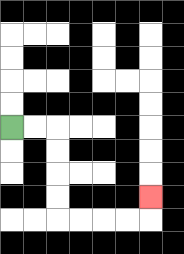{'start': '[0, 5]', 'end': '[6, 8]', 'path_directions': 'R,R,D,D,D,D,R,R,R,R,U', 'path_coordinates': '[[0, 5], [1, 5], [2, 5], [2, 6], [2, 7], [2, 8], [2, 9], [3, 9], [4, 9], [5, 9], [6, 9], [6, 8]]'}